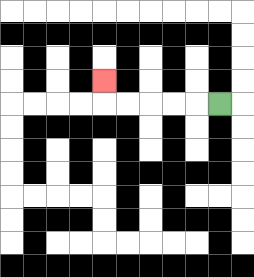{'start': '[9, 4]', 'end': '[4, 3]', 'path_directions': 'L,L,L,L,L,U', 'path_coordinates': '[[9, 4], [8, 4], [7, 4], [6, 4], [5, 4], [4, 4], [4, 3]]'}